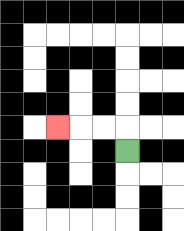{'start': '[5, 6]', 'end': '[2, 5]', 'path_directions': 'U,L,L,L', 'path_coordinates': '[[5, 6], [5, 5], [4, 5], [3, 5], [2, 5]]'}